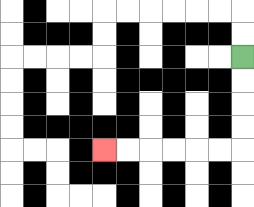{'start': '[10, 2]', 'end': '[4, 6]', 'path_directions': 'D,D,D,D,L,L,L,L,L,L', 'path_coordinates': '[[10, 2], [10, 3], [10, 4], [10, 5], [10, 6], [9, 6], [8, 6], [7, 6], [6, 6], [5, 6], [4, 6]]'}